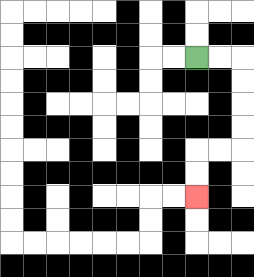{'start': '[8, 2]', 'end': '[8, 8]', 'path_directions': 'R,R,D,D,D,D,L,L,D,D', 'path_coordinates': '[[8, 2], [9, 2], [10, 2], [10, 3], [10, 4], [10, 5], [10, 6], [9, 6], [8, 6], [8, 7], [8, 8]]'}